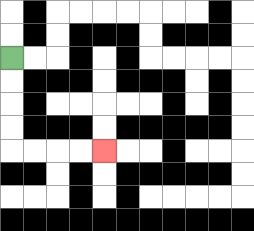{'start': '[0, 2]', 'end': '[4, 6]', 'path_directions': 'D,D,D,D,R,R,R,R', 'path_coordinates': '[[0, 2], [0, 3], [0, 4], [0, 5], [0, 6], [1, 6], [2, 6], [3, 6], [4, 6]]'}